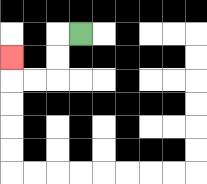{'start': '[3, 1]', 'end': '[0, 2]', 'path_directions': 'L,D,D,L,L,U', 'path_coordinates': '[[3, 1], [2, 1], [2, 2], [2, 3], [1, 3], [0, 3], [0, 2]]'}